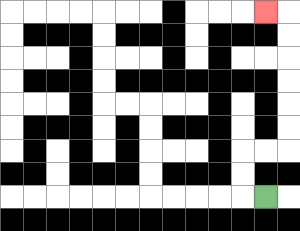{'start': '[11, 8]', 'end': '[11, 0]', 'path_directions': 'L,U,U,R,R,U,U,U,U,U,U,L', 'path_coordinates': '[[11, 8], [10, 8], [10, 7], [10, 6], [11, 6], [12, 6], [12, 5], [12, 4], [12, 3], [12, 2], [12, 1], [12, 0], [11, 0]]'}